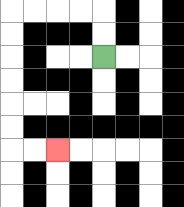{'start': '[4, 2]', 'end': '[2, 6]', 'path_directions': 'U,U,L,L,L,L,D,D,D,D,D,D,R,R', 'path_coordinates': '[[4, 2], [4, 1], [4, 0], [3, 0], [2, 0], [1, 0], [0, 0], [0, 1], [0, 2], [0, 3], [0, 4], [0, 5], [0, 6], [1, 6], [2, 6]]'}